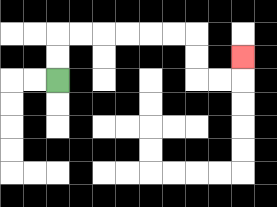{'start': '[2, 3]', 'end': '[10, 2]', 'path_directions': 'U,U,R,R,R,R,R,R,D,D,R,R,U', 'path_coordinates': '[[2, 3], [2, 2], [2, 1], [3, 1], [4, 1], [5, 1], [6, 1], [7, 1], [8, 1], [8, 2], [8, 3], [9, 3], [10, 3], [10, 2]]'}